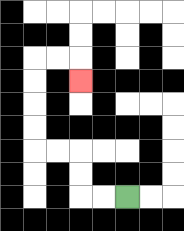{'start': '[5, 8]', 'end': '[3, 3]', 'path_directions': 'L,L,U,U,L,L,U,U,U,U,R,R,D', 'path_coordinates': '[[5, 8], [4, 8], [3, 8], [3, 7], [3, 6], [2, 6], [1, 6], [1, 5], [1, 4], [1, 3], [1, 2], [2, 2], [3, 2], [3, 3]]'}